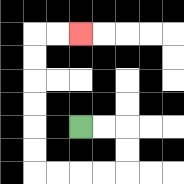{'start': '[3, 5]', 'end': '[3, 1]', 'path_directions': 'R,R,D,D,L,L,L,L,U,U,U,U,U,U,R,R', 'path_coordinates': '[[3, 5], [4, 5], [5, 5], [5, 6], [5, 7], [4, 7], [3, 7], [2, 7], [1, 7], [1, 6], [1, 5], [1, 4], [1, 3], [1, 2], [1, 1], [2, 1], [3, 1]]'}